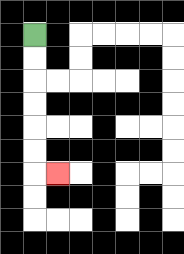{'start': '[1, 1]', 'end': '[2, 7]', 'path_directions': 'D,D,D,D,D,D,R', 'path_coordinates': '[[1, 1], [1, 2], [1, 3], [1, 4], [1, 5], [1, 6], [1, 7], [2, 7]]'}